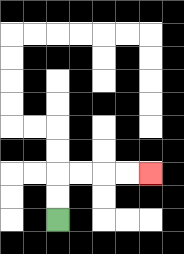{'start': '[2, 9]', 'end': '[6, 7]', 'path_directions': 'U,U,R,R,R,R', 'path_coordinates': '[[2, 9], [2, 8], [2, 7], [3, 7], [4, 7], [5, 7], [6, 7]]'}